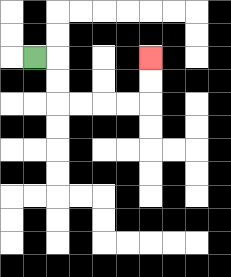{'start': '[1, 2]', 'end': '[6, 2]', 'path_directions': 'R,D,D,R,R,R,R,U,U', 'path_coordinates': '[[1, 2], [2, 2], [2, 3], [2, 4], [3, 4], [4, 4], [5, 4], [6, 4], [6, 3], [6, 2]]'}